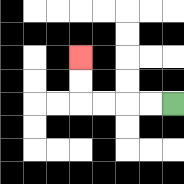{'start': '[7, 4]', 'end': '[3, 2]', 'path_directions': 'L,L,L,L,U,U', 'path_coordinates': '[[7, 4], [6, 4], [5, 4], [4, 4], [3, 4], [3, 3], [3, 2]]'}